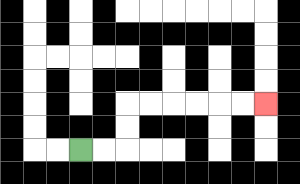{'start': '[3, 6]', 'end': '[11, 4]', 'path_directions': 'R,R,U,U,R,R,R,R,R,R', 'path_coordinates': '[[3, 6], [4, 6], [5, 6], [5, 5], [5, 4], [6, 4], [7, 4], [8, 4], [9, 4], [10, 4], [11, 4]]'}